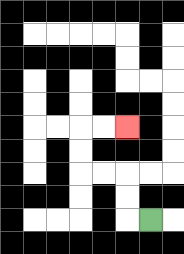{'start': '[6, 9]', 'end': '[5, 5]', 'path_directions': 'L,U,U,L,L,U,U,R,R', 'path_coordinates': '[[6, 9], [5, 9], [5, 8], [5, 7], [4, 7], [3, 7], [3, 6], [3, 5], [4, 5], [5, 5]]'}